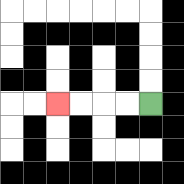{'start': '[6, 4]', 'end': '[2, 4]', 'path_directions': 'L,L,L,L', 'path_coordinates': '[[6, 4], [5, 4], [4, 4], [3, 4], [2, 4]]'}